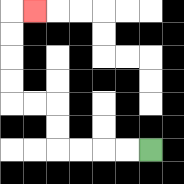{'start': '[6, 6]', 'end': '[1, 0]', 'path_directions': 'L,L,L,L,U,U,L,L,U,U,U,U,R', 'path_coordinates': '[[6, 6], [5, 6], [4, 6], [3, 6], [2, 6], [2, 5], [2, 4], [1, 4], [0, 4], [0, 3], [0, 2], [0, 1], [0, 0], [1, 0]]'}